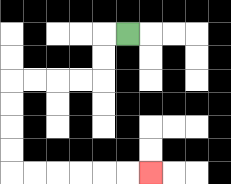{'start': '[5, 1]', 'end': '[6, 7]', 'path_directions': 'L,D,D,L,L,L,L,D,D,D,D,R,R,R,R,R,R', 'path_coordinates': '[[5, 1], [4, 1], [4, 2], [4, 3], [3, 3], [2, 3], [1, 3], [0, 3], [0, 4], [0, 5], [0, 6], [0, 7], [1, 7], [2, 7], [3, 7], [4, 7], [5, 7], [6, 7]]'}